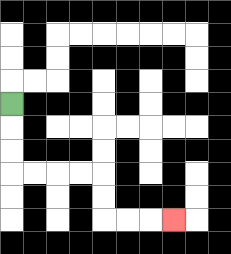{'start': '[0, 4]', 'end': '[7, 9]', 'path_directions': 'D,D,D,R,R,R,R,D,D,R,R,R', 'path_coordinates': '[[0, 4], [0, 5], [0, 6], [0, 7], [1, 7], [2, 7], [3, 7], [4, 7], [4, 8], [4, 9], [5, 9], [6, 9], [7, 9]]'}